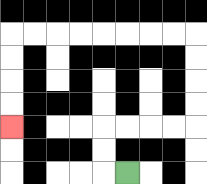{'start': '[5, 7]', 'end': '[0, 5]', 'path_directions': 'L,U,U,R,R,R,R,U,U,U,U,L,L,L,L,L,L,L,L,D,D,D,D', 'path_coordinates': '[[5, 7], [4, 7], [4, 6], [4, 5], [5, 5], [6, 5], [7, 5], [8, 5], [8, 4], [8, 3], [8, 2], [8, 1], [7, 1], [6, 1], [5, 1], [4, 1], [3, 1], [2, 1], [1, 1], [0, 1], [0, 2], [0, 3], [0, 4], [0, 5]]'}